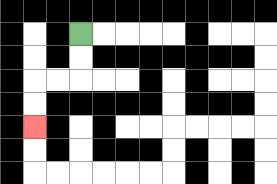{'start': '[3, 1]', 'end': '[1, 5]', 'path_directions': 'D,D,L,L,D,D', 'path_coordinates': '[[3, 1], [3, 2], [3, 3], [2, 3], [1, 3], [1, 4], [1, 5]]'}